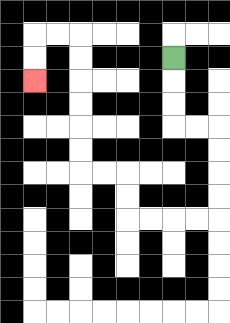{'start': '[7, 2]', 'end': '[1, 3]', 'path_directions': 'D,D,D,R,R,D,D,D,D,L,L,L,L,U,U,L,L,U,U,U,U,U,U,L,L,D,D', 'path_coordinates': '[[7, 2], [7, 3], [7, 4], [7, 5], [8, 5], [9, 5], [9, 6], [9, 7], [9, 8], [9, 9], [8, 9], [7, 9], [6, 9], [5, 9], [5, 8], [5, 7], [4, 7], [3, 7], [3, 6], [3, 5], [3, 4], [3, 3], [3, 2], [3, 1], [2, 1], [1, 1], [1, 2], [1, 3]]'}